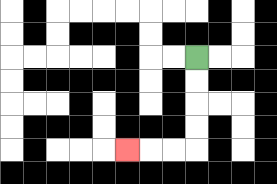{'start': '[8, 2]', 'end': '[5, 6]', 'path_directions': 'D,D,D,D,L,L,L', 'path_coordinates': '[[8, 2], [8, 3], [8, 4], [8, 5], [8, 6], [7, 6], [6, 6], [5, 6]]'}